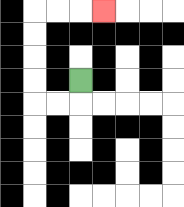{'start': '[3, 3]', 'end': '[4, 0]', 'path_directions': 'D,L,L,U,U,U,U,R,R,R', 'path_coordinates': '[[3, 3], [3, 4], [2, 4], [1, 4], [1, 3], [1, 2], [1, 1], [1, 0], [2, 0], [3, 0], [4, 0]]'}